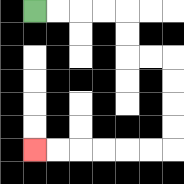{'start': '[1, 0]', 'end': '[1, 6]', 'path_directions': 'R,R,R,R,D,D,R,R,D,D,D,D,L,L,L,L,L,L', 'path_coordinates': '[[1, 0], [2, 0], [3, 0], [4, 0], [5, 0], [5, 1], [5, 2], [6, 2], [7, 2], [7, 3], [7, 4], [7, 5], [7, 6], [6, 6], [5, 6], [4, 6], [3, 6], [2, 6], [1, 6]]'}